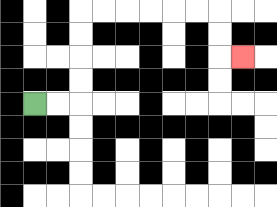{'start': '[1, 4]', 'end': '[10, 2]', 'path_directions': 'R,R,U,U,U,U,R,R,R,R,R,R,D,D,R', 'path_coordinates': '[[1, 4], [2, 4], [3, 4], [3, 3], [3, 2], [3, 1], [3, 0], [4, 0], [5, 0], [6, 0], [7, 0], [8, 0], [9, 0], [9, 1], [9, 2], [10, 2]]'}